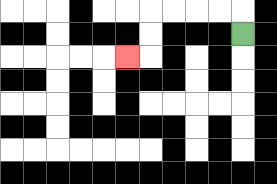{'start': '[10, 1]', 'end': '[5, 2]', 'path_directions': 'U,L,L,L,L,D,D,L', 'path_coordinates': '[[10, 1], [10, 0], [9, 0], [8, 0], [7, 0], [6, 0], [6, 1], [6, 2], [5, 2]]'}